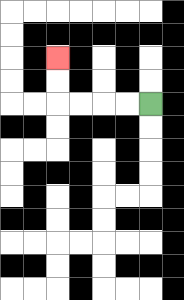{'start': '[6, 4]', 'end': '[2, 2]', 'path_directions': 'L,L,L,L,U,U', 'path_coordinates': '[[6, 4], [5, 4], [4, 4], [3, 4], [2, 4], [2, 3], [2, 2]]'}